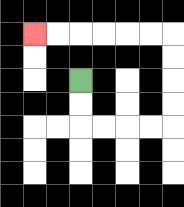{'start': '[3, 3]', 'end': '[1, 1]', 'path_directions': 'D,D,R,R,R,R,U,U,U,U,L,L,L,L,L,L', 'path_coordinates': '[[3, 3], [3, 4], [3, 5], [4, 5], [5, 5], [6, 5], [7, 5], [7, 4], [7, 3], [7, 2], [7, 1], [6, 1], [5, 1], [4, 1], [3, 1], [2, 1], [1, 1]]'}